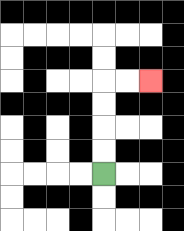{'start': '[4, 7]', 'end': '[6, 3]', 'path_directions': 'U,U,U,U,R,R', 'path_coordinates': '[[4, 7], [4, 6], [4, 5], [4, 4], [4, 3], [5, 3], [6, 3]]'}